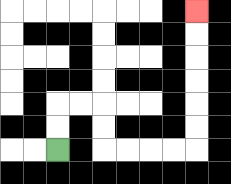{'start': '[2, 6]', 'end': '[8, 0]', 'path_directions': 'U,U,R,R,D,D,R,R,R,R,U,U,U,U,U,U', 'path_coordinates': '[[2, 6], [2, 5], [2, 4], [3, 4], [4, 4], [4, 5], [4, 6], [5, 6], [6, 6], [7, 6], [8, 6], [8, 5], [8, 4], [8, 3], [8, 2], [8, 1], [8, 0]]'}